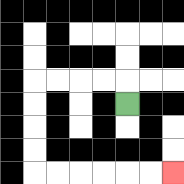{'start': '[5, 4]', 'end': '[7, 7]', 'path_directions': 'U,L,L,L,L,D,D,D,D,R,R,R,R,R,R', 'path_coordinates': '[[5, 4], [5, 3], [4, 3], [3, 3], [2, 3], [1, 3], [1, 4], [1, 5], [1, 6], [1, 7], [2, 7], [3, 7], [4, 7], [5, 7], [6, 7], [7, 7]]'}